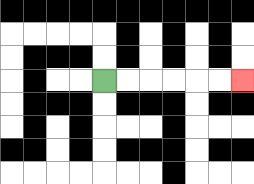{'start': '[4, 3]', 'end': '[10, 3]', 'path_directions': 'R,R,R,R,R,R', 'path_coordinates': '[[4, 3], [5, 3], [6, 3], [7, 3], [8, 3], [9, 3], [10, 3]]'}